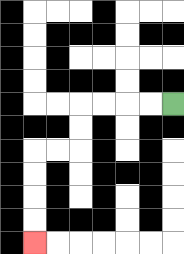{'start': '[7, 4]', 'end': '[1, 10]', 'path_directions': 'L,L,L,L,D,D,L,L,D,D,D,D', 'path_coordinates': '[[7, 4], [6, 4], [5, 4], [4, 4], [3, 4], [3, 5], [3, 6], [2, 6], [1, 6], [1, 7], [1, 8], [1, 9], [1, 10]]'}